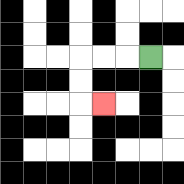{'start': '[6, 2]', 'end': '[4, 4]', 'path_directions': 'L,L,L,D,D,R', 'path_coordinates': '[[6, 2], [5, 2], [4, 2], [3, 2], [3, 3], [3, 4], [4, 4]]'}